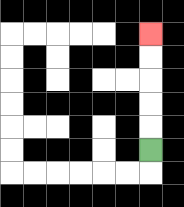{'start': '[6, 6]', 'end': '[6, 1]', 'path_directions': 'U,U,U,U,U', 'path_coordinates': '[[6, 6], [6, 5], [6, 4], [6, 3], [6, 2], [6, 1]]'}